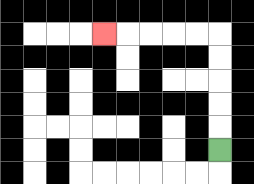{'start': '[9, 6]', 'end': '[4, 1]', 'path_directions': 'U,U,U,U,U,L,L,L,L,L', 'path_coordinates': '[[9, 6], [9, 5], [9, 4], [9, 3], [9, 2], [9, 1], [8, 1], [7, 1], [6, 1], [5, 1], [4, 1]]'}